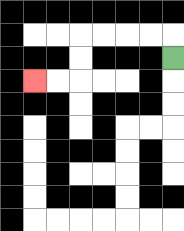{'start': '[7, 2]', 'end': '[1, 3]', 'path_directions': 'U,L,L,L,L,D,D,L,L', 'path_coordinates': '[[7, 2], [7, 1], [6, 1], [5, 1], [4, 1], [3, 1], [3, 2], [3, 3], [2, 3], [1, 3]]'}